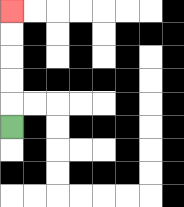{'start': '[0, 5]', 'end': '[0, 0]', 'path_directions': 'U,U,U,U,U', 'path_coordinates': '[[0, 5], [0, 4], [0, 3], [0, 2], [0, 1], [0, 0]]'}